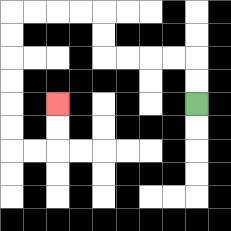{'start': '[8, 4]', 'end': '[2, 4]', 'path_directions': 'U,U,L,L,L,L,U,U,L,L,L,L,D,D,D,D,D,D,R,R,U,U', 'path_coordinates': '[[8, 4], [8, 3], [8, 2], [7, 2], [6, 2], [5, 2], [4, 2], [4, 1], [4, 0], [3, 0], [2, 0], [1, 0], [0, 0], [0, 1], [0, 2], [0, 3], [0, 4], [0, 5], [0, 6], [1, 6], [2, 6], [2, 5], [2, 4]]'}